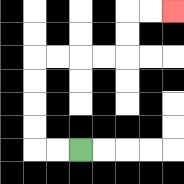{'start': '[3, 6]', 'end': '[7, 0]', 'path_directions': 'L,L,U,U,U,U,R,R,R,R,U,U,R,R', 'path_coordinates': '[[3, 6], [2, 6], [1, 6], [1, 5], [1, 4], [1, 3], [1, 2], [2, 2], [3, 2], [4, 2], [5, 2], [5, 1], [5, 0], [6, 0], [7, 0]]'}